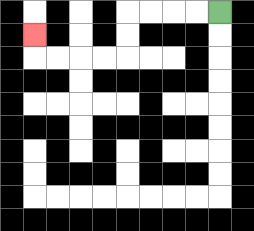{'start': '[9, 0]', 'end': '[1, 1]', 'path_directions': 'L,L,L,L,D,D,L,L,L,L,U', 'path_coordinates': '[[9, 0], [8, 0], [7, 0], [6, 0], [5, 0], [5, 1], [5, 2], [4, 2], [3, 2], [2, 2], [1, 2], [1, 1]]'}